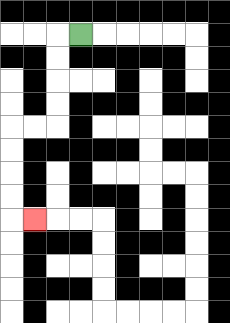{'start': '[3, 1]', 'end': '[1, 9]', 'path_directions': 'L,D,D,D,D,L,L,D,D,D,D,R', 'path_coordinates': '[[3, 1], [2, 1], [2, 2], [2, 3], [2, 4], [2, 5], [1, 5], [0, 5], [0, 6], [0, 7], [0, 8], [0, 9], [1, 9]]'}